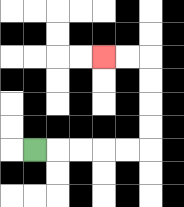{'start': '[1, 6]', 'end': '[4, 2]', 'path_directions': 'R,R,R,R,R,U,U,U,U,L,L', 'path_coordinates': '[[1, 6], [2, 6], [3, 6], [4, 6], [5, 6], [6, 6], [6, 5], [6, 4], [6, 3], [6, 2], [5, 2], [4, 2]]'}